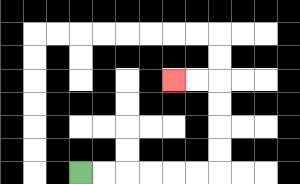{'start': '[3, 7]', 'end': '[7, 3]', 'path_directions': 'R,R,R,R,R,R,U,U,U,U,L,L', 'path_coordinates': '[[3, 7], [4, 7], [5, 7], [6, 7], [7, 7], [8, 7], [9, 7], [9, 6], [9, 5], [9, 4], [9, 3], [8, 3], [7, 3]]'}